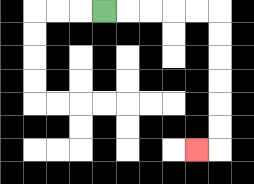{'start': '[4, 0]', 'end': '[8, 6]', 'path_directions': 'R,R,R,R,R,D,D,D,D,D,D,L', 'path_coordinates': '[[4, 0], [5, 0], [6, 0], [7, 0], [8, 0], [9, 0], [9, 1], [9, 2], [9, 3], [9, 4], [9, 5], [9, 6], [8, 6]]'}